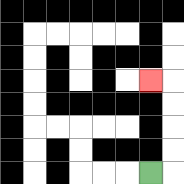{'start': '[6, 7]', 'end': '[6, 3]', 'path_directions': 'R,U,U,U,U,L', 'path_coordinates': '[[6, 7], [7, 7], [7, 6], [7, 5], [7, 4], [7, 3], [6, 3]]'}